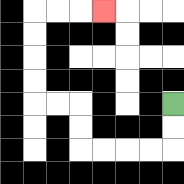{'start': '[7, 4]', 'end': '[4, 0]', 'path_directions': 'D,D,L,L,L,L,U,U,L,L,U,U,U,U,R,R,R', 'path_coordinates': '[[7, 4], [7, 5], [7, 6], [6, 6], [5, 6], [4, 6], [3, 6], [3, 5], [3, 4], [2, 4], [1, 4], [1, 3], [1, 2], [1, 1], [1, 0], [2, 0], [3, 0], [4, 0]]'}